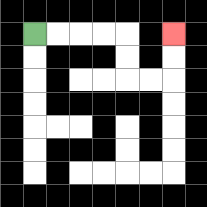{'start': '[1, 1]', 'end': '[7, 1]', 'path_directions': 'R,R,R,R,D,D,R,R,U,U', 'path_coordinates': '[[1, 1], [2, 1], [3, 1], [4, 1], [5, 1], [5, 2], [5, 3], [6, 3], [7, 3], [7, 2], [7, 1]]'}